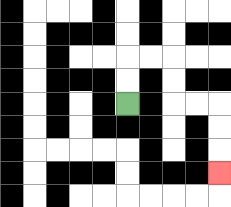{'start': '[5, 4]', 'end': '[9, 7]', 'path_directions': 'U,U,R,R,D,D,R,R,D,D,D', 'path_coordinates': '[[5, 4], [5, 3], [5, 2], [6, 2], [7, 2], [7, 3], [7, 4], [8, 4], [9, 4], [9, 5], [9, 6], [9, 7]]'}